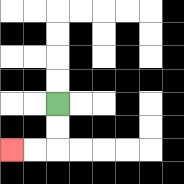{'start': '[2, 4]', 'end': '[0, 6]', 'path_directions': 'D,D,L,L', 'path_coordinates': '[[2, 4], [2, 5], [2, 6], [1, 6], [0, 6]]'}